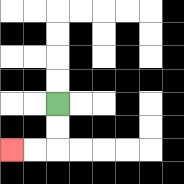{'start': '[2, 4]', 'end': '[0, 6]', 'path_directions': 'D,D,L,L', 'path_coordinates': '[[2, 4], [2, 5], [2, 6], [1, 6], [0, 6]]'}